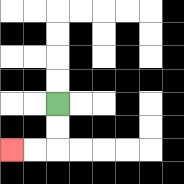{'start': '[2, 4]', 'end': '[0, 6]', 'path_directions': 'D,D,L,L', 'path_coordinates': '[[2, 4], [2, 5], [2, 6], [1, 6], [0, 6]]'}